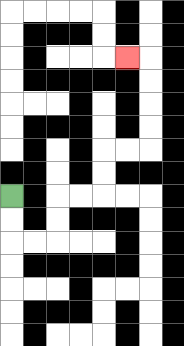{'start': '[0, 8]', 'end': '[5, 2]', 'path_directions': 'D,D,R,R,U,U,R,R,U,U,R,R,U,U,U,U,L', 'path_coordinates': '[[0, 8], [0, 9], [0, 10], [1, 10], [2, 10], [2, 9], [2, 8], [3, 8], [4, 8], [4, 7], [4, 6], [5, 6], [6, 6], [6, 5], [6, 4], [6, 3], [6, 2], [5, 2]]'}